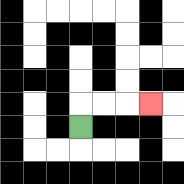{'start': '[3, 5]', 'end': '[6, 4]', 'path_directions': 'U,R,R,R', 'path_coordinates': '[[3, 5], [3, 4], [4, 4], [5, 4], [6, 4]]'}